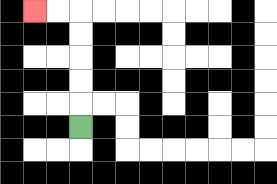{'start': '[3, 5]', 'end': '[1, 0]', 'path_directions': 'U,U,U,U,U,L,L', 'path_coordinates': '[[3, 5], [3, 4], [3, 3], [3, 2], [3, 1], [3, 0], [2, 0], [1, 0]]'}